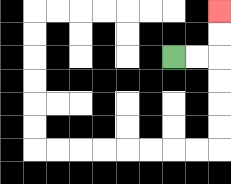{'start': '[7, 2]', 'end': '[9, 0]', 'path_directions': 'R,R,U,U', 'path_coordinates': '[[7, 2], [8, 2], [9, 2], [9, 1], [9, 0]]'}